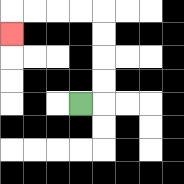{'start': '[3, 4]', 'end': '[0, 1]', 'path_directions': 'R,U,U,U,U,L,L,L,L,D', 'path_coordinates': '[[3, 4], [4, 4], [4, 3], [4, 2], [4, 1], [4, 0], [3, 0], [2, 0], [1, 0], [0, 0], [0, 1]]'}